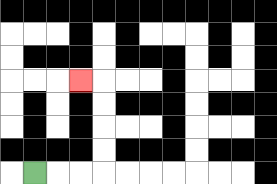{'start': '[1, 7]', 'end': '[3, 3]', 'path_directions': 'R,R,R,U,U,U,U,L', 'path_coordinates': '[[1, 7], [2, 7], [3, 7], [4, 7], [4, 6], [4, 5], [4, 4], [4, 3], [3, 3]]'}